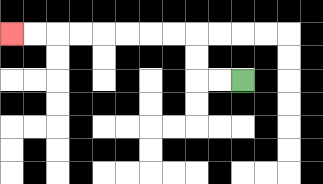{'start': '[10, 3]', 'end': '[0, 1]', 'path_directions': 'L,L,U,U,L,L,L,L,L,L,L,L', 'path_coordinates': '[[10, 3], [9, 3], [8, 3], [8, 2], [8, 1], [7, 1], [6, 1], [5, 1], [4, 1], [3, 1], [2, 1], [1, 1], [0, 1]]'}